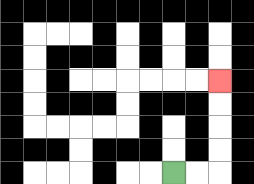{'start': '[7, 7]', 'end': '[9, 3]', 'path_directions': 'R,R,U,U,U,U', 'path_coordinates': '[[7, 7], [8, 7], [9, 7], [9, 6], [9, 5], [9, 4], [9, 3]]'}